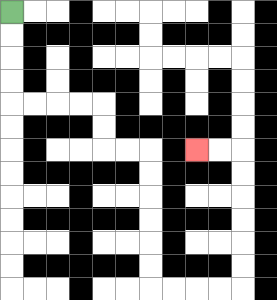{'start': '[0, 0]', 'end': '[8, 6]', 'path_directions': 'D,D,D,D,R,R,R,R,D,D,R,R,D,D,D,D,D,D,R,R,R,R,U,U,U,U,U,U,L,L', 'path_coordinates': '[[0, 0], [0, 1], [0, 2], [0, 3], [0, 4], [1, 4], [2, 4], [3, 4], [4, 4], [4, 5], [4, 6], [5, 6], [6, 6], [6, 7], [6, 8], [6, 9], [6, 10], [6, 11], [6, 12], [7, 12], [8, 12], [9, 12], [10, 12], [10, 11], [10, 10], [10, 9], [10, 8], [10, 7], [10, 6], [9, 6], [8, 6]]'}